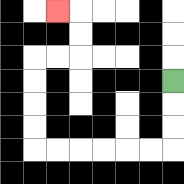{'start': '[7, 3]', 'end': '[2, 0]', 'path_directions': 'D,D,D,L,L,L,L,L,L,U,U,U,U,R,R,U,U,L', 'path_coordinates': '[[7, 3], [7, 4], [7, 5], [7, 6], [6, 6], [5, 6], [4, 6], [3, 6], [2, 6], [1, 6], [1, 5], [1, 4], [1, 3], [1, 2], [2, 2], [3, 2], [3, 1], [3, 0], [2, 0]]'}